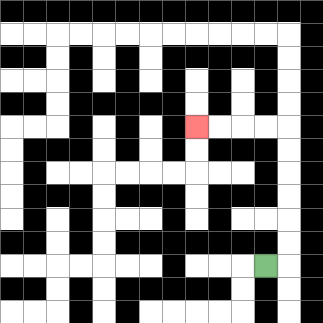{'start': '[11, 11]', 'end': '[8, 5]', 'path_directions': 'R,U,U,U,U,U,U,L,L,L,L', 'path_coordinates': '[[11, 11], [12, 11], [12, 10], [12, 9], [12, 8], [12, 7], [12, 6], [12, 5], [11, 5], [10, 5], [9, 5], [8, 5]]'}